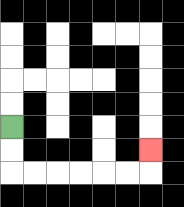{'start': '[0, 5]', 'end': '[6, 6]', 'path_directions': 'D,D,R,R,R,R,R,R,U', 'path_coordinates': '[[0, 5], [0, 6], [0, 7], [1, 7], [2, 7], [3, 7], [4, 7], [5, 7], [6, 7], [6, 6]]'}